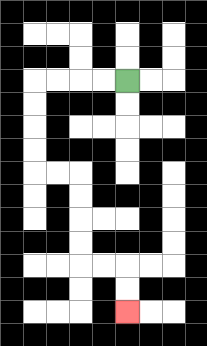{'start': '[5, 3]', 'end': '[5, 13]', 'path_directions': 'L,L,L,L,D,D,D,D,R,R,D,D,D,D,R,R,D,D', 'path_coordinates': '[[5, 3], [4, 3], [3, 3], [2, 3], [1, 3], [1, 4], [1, 5], [1, 6], [1, 7], [2, 7], [3, 7], [3, 8], [3, 9], [3, 10], [3, 11], [4, 11], [5, 11], [5, 12], [5, 13]]'}